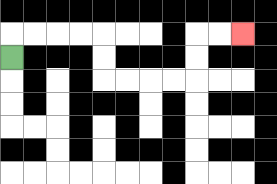{'start': '[0, 2]', 'end': '[10, 1]', 'path_directions': 'U,R,R,R,R,D,D,R,R,R,R,U,U,R,R', 'path_coordinates': '[[0, 2], [0, 1], [1, 1], [2, 1], [3, 1], [4, 1], [4, 2], [4, 3], [5, 3], [6, 3], [7, 3], [8, 3], [8, 2], [8, 1], [9, 1], [10, 1]]'}